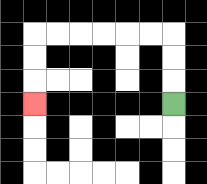{'start': '[7, 4]', 'end': '[1, 4]', 'path_directions': 'U,U,U,L,L,L,L,L,L,D,D,D', 'path_coordinates': '[[7, 4], [7, 3], [7, 2], [7, 1], [6, 1], [5, 1], [4, 1], [3, 1], [2, 1], [1, 1], [1, 2], [1, 3], [1, 4]]'}